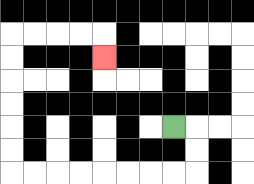{'start': '[7, 5]', 'end': '[4, 2]', 'path_directions': 'R,D,D,L,L,L,L,L,L,L,L,U,U,U,U,U,U,R,R,R,R,D', 'path_coordinates': '[[7, 5], [8, 5], [8, 6], [8, 7], [7, 7], [6, 7], [5, 7], [4, 7], [3, 7], [2, 7], [1, 7], [0, 7], [0, 6], [0, 5], [0, 4], [0, 3], [0, 2], [0, 1], [1, 1], [2, 1], [3, 1], [4, 1], [4, 2]]'}